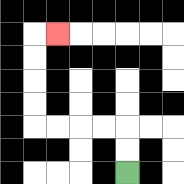{'start': '[5, 7]', 'end': '[2, 1]', 'path_directions': 'U,U,L,L,L,L,U,U,U,U,R', 'path_coordinates': '[[5, 7], [5, 6], [5, 5], [4, 5], [3, 5], [2, 5], [1, 5], [1, 4], [1, 3], [1, 2], [1, 1], [2, 1]]'}